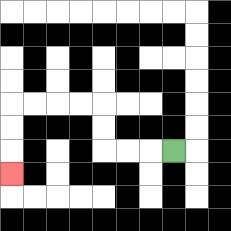{'start': '[7, 6]', 'end': '[0, 7]', 'path_directions': 'L,L,L,U,U,L,L,L,L,D,D,D', 'path_coordinates': '[[7, 6], [6, 6], [5, 6], [4, 6], [4, 5], [4, 4], [3, 4], [2, 4], [1, 4], [0, 4], [0, 5], [0, 6], [0, 7]]'}